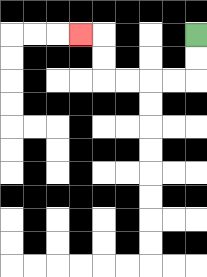{'start': '[8, 1]', 'end': '[3, 1]', 'path_directions': 'D,D,L,L,L,L,U,U,L', 'path_coordinates': '[[8, 1], [8, 2], [8, 3], [7, 3], [6, 3], [5, 3], [4, 3], [4, 2], [4, 1], [3, 1]]'}